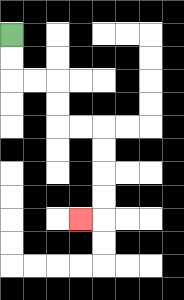{'start': '[0, 1]', 'end': '[3, 9]', 'path_directions': 'D,D,R,R,D,D,R,R,D,D,D,D,L', 'path_coordinates': '[[0, 1], [0, 2], [0, 3], [1, 3], [2, 3], [2, 4], [2, 5], [3, 5], [4, 5], [4, 6], [4, 7], [4, 8], [4, 9], [3, 9]]'}